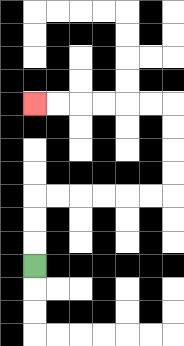{'start': '[1, 11]', 'end': '[1, 4]', 'path_directions': 'U,U,U,R,R,R,R,R,R,U,U,U,U,L,L,L,L,L,L', 'path_coordinates': '[[1, 11], [1, 10], [1, 9], [1, 8], [2, 8], [3, 8], [4, 8], [5, 8], [6, 8], [7, 8], [7, 7], [7, 6], [7, 5], [7, 4], [6, 4], [5, 4], [4, 4], [3, 4], [2, 4], [1, 4]]'}